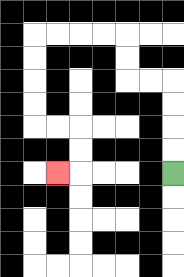{'start': '[7, 7]', 'end': '[2, 7]', 'path_directions': 'U,U,U,U,L,L,U,U,L,L,L,L,D,D,D,D,R,R,D,D,L', 'path_coordinates': '[[7, 7], [7, 6], [7, 5], [7, 4], [7, 3], [6, 3], [5, 3], [5, 2], [5, 1], [4, 1], [3, 1], [2, 1], [1, 1], [1, 2], [1, 3], [1, 4], [1, 5], [2, 5], [3, 5], [3, 6], [3, 7], [2, 7]]'}